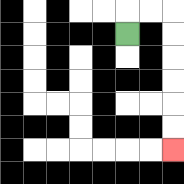{'start': '[5, 1]', 'end': '[7, 6]', 'path_directions': 'U,R,R,D,D,D,D,D,D', 'path_coordinates': '[[5, 1], [5, 0], [6, 0], [7, 0], [7, 1], [7, 2], [7, 3], [7, 4], [7, 5], [7, 6]]'}